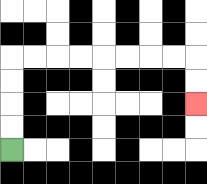{'start': '[0, 6]', 'end': '[8, 4]', 'path_directions': 'U,U,U,U,R,R,R,R,R,R,R,R,D,D', 'path_coordinates': '[[0, 6], [0, 5], [0, 4], [0, 3], [0, 2], [1, 2], [2, 2], [3, 2], [4, 2], [5, 2], [6, 2], [7, 2], [8, 2], [8, 3], [8, 4]]'}